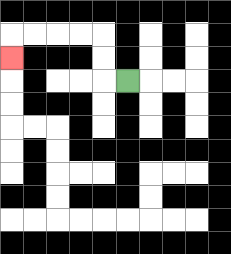{'start': '[5, 3]', 'end': '[0, 2]', 'path_directions': 'L,U,U,L,L,L,L,D', 'path_coordinates': '[[5, 3], [4, 3], [4, 2], [4, 1], [3, 1], [2, 1], [1, 1], [0, 1], [0, 2]]'}